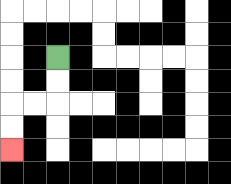{'start': '[2, 2]', 'end': '[0, 6]', 'path_directions': 'D,D,L,L,D,D', 'path_coordinates': '[[2, 2], [2, 3], [2, 4], [1, 4], [0, 4], [0, 5], [0, 6]]'}